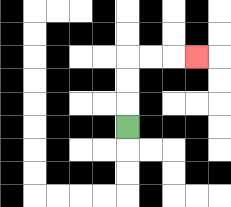{'start': '[5, 5]', 'end': '[8, 2]', 'path_directions': 'U,U,U,R,R,R', 'path_coordinates': '[[5, 5], [5, 4], [5, 3], [5, 2], [6, 2], [7, 2], [8, 2]]'}